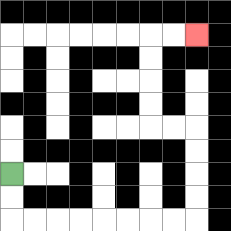{'start': '[0, 7]', 'end': '[8, 1]', 'path_directions': 'D,D,R,R,R,R,R,R,R,R,U,U,U,U,L,L,U,U,U,U,R,R', 'path_coordinates': '[[0, 7], [0, 8], [0, 9], [1, 9], [2, 9], [3, 9], [4, 9], [5, 9], [6, 9], [7, 9], [8, 9], [8, 8], [8, 7], [8, 6], [8, 5], [7, 5], [6, 5], [6, 4], [6, 3], [6, 2], [6, 1], [7, 1], [8, 1]]'}